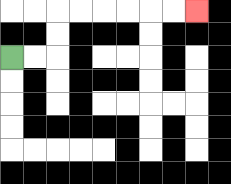{'start': '[0, 2]', 'end': '[8, 0]', 'path_directions': 'R,R,U,U,R,R,R,R,R,R', 'path_coordinates': '[[0, 2], [1, 2], [2, 2], [2, 1], [2, 0], [3, 0], [4, 0], [5, 0], [6, 0], [7, 0], [8, 0]]'}